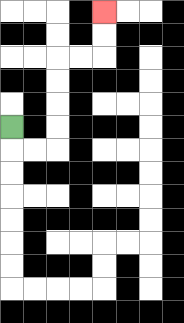{'start': '[0, 5]', 'end': '[4, 0]', 'path_directions': 'D,R,R,U,U,U,U,R,R,U,U', 'path_coordinates': '[[0, 5], [0, 6], [1, 6], [2, 6], [2, 5], [2, 4], [2, 3], [2, 2], [3, 2], [4, 2], [4, 1], [4, 0]]'}